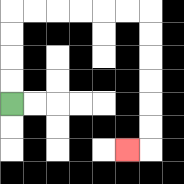{'start': '[0, 4]', 'end': '[5, 6]', 'path_directions': 'U,U,U,U,R,R,R,R,R,R,D,D,D,D,D,D,L', 'path_coordinates': '[[0, 4], [0, 3], [0, 2], [0, 1], [0, 0], [1, 0], [2, 0], [3, 0], [4, 0], [5, 0], [6, 0], [6, 1], [6, 2], [6, 3], [6, 4], [6, 5], [6, 6], [5, 6]]'}